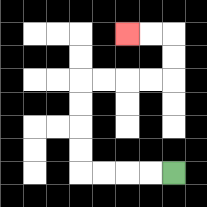{'start': '[7, 7]', 'end': '[5, 1]', 'path_directions': 'L,L,L,L,U,U,U,U,R,R,R,R,U,U,L,L', 'path_coordinates': '[[7, 7], [6, 7], [5, 7], [4, 7], [3, 7], [3, 6], [3, 5], [3, 4], [3, 3], [4, 3], [5, 3], [6, 3], [7, 3], [7, 2], [7, 1], [6, 1], [5, 1]]'}